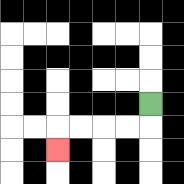{'start': '[6, 4]', 'end': '[2, 6]', 'path_directions': 'D,L,L,L,L,D', 'path_coordinates': '[[6, 4], [6, 5], [5, 5], [4, 5], [3, 5], [2, 5], [2, 6]]'}